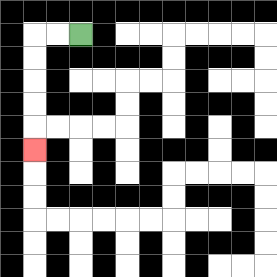{'start': '[3, 1]', 'end': '[1, 6]', 'path_directions': 'L,L,D,D,D,D,D', 'path_coordinates': '[[3, 1], [2, 1], [1, 1], [1, 2], [1, 3], [1, 4], [1, 5], [1, 6]]'}